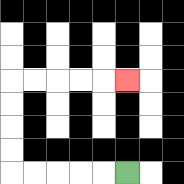{'start': '[5, 7]', 'end': '[5, 3]', 'path_directions': 'L,L,L,L,L,U,U,U,U,R,R,R,R,R', 'path_coordinates': '[[5, 7], [4, 7], [3, 7], [2, 7], [1, 7], [0, 7], [0, 6], [0, 5], [0, 4], [0, 3], [1, 3], [2, 3], [3, 3], [4, 3], [5, 3]]'}